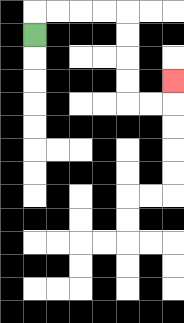{'start': '[1, 1]', 'end': '[7, 3]', 'path_directions': 'U,R,R,R,R,D,D,D,D,R,R,U', 'path_coordinates': '[[1, 1], [1, 0], [2, 0], [3, 0], [4, 0], [5, 0], [5, 1], [5, 2], [5, 3], [5, 4], [6, 4], [7, 4], [7, 3]]'}